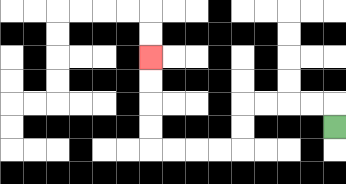{'start': '[14, 5]', 'end': '[6, 2]', 'path_directions': 'U,L,L,L,L,D,D,L,L,L,L,U,U,U,U', 'path_coordinates': '[[14, 5], [14, 4], [13, 4], [12, 4], [11, 4], [10, 4], [10, 5], [10, 6], [9, 6], [8, 6], [7, 6], [6, 6], [6, 5], [6, 4], [6, 3], [6, 2]]'}